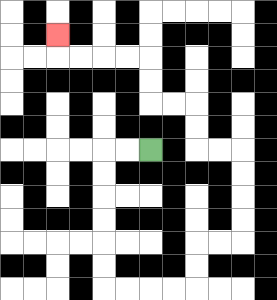{'start': '[6, 6]', 'end': '[2, 1]', 'path_directions': 'L,L,D,D,D,D,D,D,R,R,R,R,U,U,R,R,U,U,U,U,L,L,U,U,L,L,U,U,L,L,L,L,U', 'path_coordinates': '[[6, 6], [5, 6], [4, 6], [4, 7], [4, 8], [4, 9], [4, 10], [4, 11], [4, 12], [5, 12], [6, 12], [7, 12], [8, 12], [8, 11], [8, 10], [9, 10], [10, 10], [10, 9], [10, 8], [10, 7], [10, 6], [9, 6], [8, 6], [8, 5], [8, 4], [7, 4], [6, 4], [6, 3], [6, 2], [5, 2], [4, 2], [3, 2], [2, 2], [2, 1]]'}